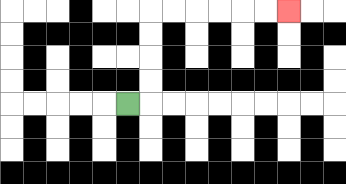{'start': '[5, 4]', 'end': '[12, 0]', 'path_directions': 'R,U,U,U,U,R,R,R,R,R,R', 'path_coordinates': '[[5, 4], [6, 4], [6, 3], [6, 2], [6, 1], [6, 0], [7, 0], [8, 0], [9, 0], [10, 0], [11, 0], [12, 0]]'}